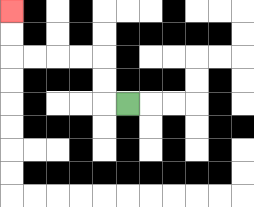{'start': '[5, 4]', 'end': '[0, 0]', 'path_directions': 'L,U,U,L,L,L,L,U,U', 'path_coordinates': '[[5, 4], [4, 4], [4, 3], [4, 2], [3, 2], [2, 2], [1, 2], [0, 2], [0, 1], [0, 0]]'}